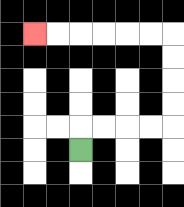{'start': '[3, 6]', 'end': '[1, 1]', 'path_directions': 'U,R,R,R,R,U,U,U,U,L,L,L,L,L,L', 'path_coordinates': '[[3, 6], [3, 5], [4, 5], [5, 5], [6, 5], [7, 5], [7, 4], [7, 3], [7, 2], [7, 1], [6, 1], [5, 1], [4, 1], [3, 1], [2, 1], [1, 1]]'}